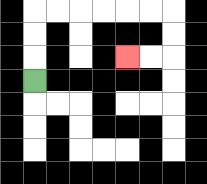{'start': '[1, 3]', 'end': '[5, 2]', 'path_directions': 'U,U,U,R,R,R,R,R,R,D,D,L,L', 'path_coordinates': '[[1, 3], [1, 2], [1, 1], [1, 0], [2, 0], [3, 0], [4, 0], [5, 0], [6, 0], [7, 0], [7, 1], [7, 2], [6, 2], [5, 2]]'}